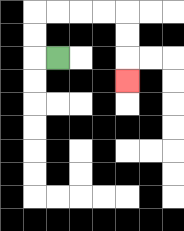{'start': '[2, 2]', 'end': '[5, 3]', 'path_directions': 'L,U,U,R,R,R,R,D,D,D', 'path_coordinates': '[[2, 2], [1, 2], [1, 1], [1, 0], [2, 0], [3, 0], [4, 0], [5, 0], [5, 1], [5, 2], [5, 3]]'}